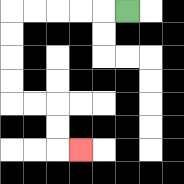{'start': '[5, 0]', 'end': '[3, 6]', 'path_directions': 'L,L,L,L,L,D,D,D,D,R,R,D,D,R', 'path_coordinates': '[[5, 0], [4, 0], [3, 0], [2, 0], [1, 0], [0, 0], [0, 1], [0, 2], [0, 3], [0, 4], [1, 4], [2, 4], [2, 5], [2, 6], [3, 6]]'}